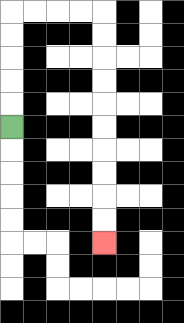{'start': '[0, 5]', 'end': '[4, 10]', 'path_directions': 'U,U,U,U,U,R,R,R,R,D,D,D,D,D,D,D,D,D,D', 'path_coordinates': '[[0, 5], [0, 4], [0, 3], [0, 2], [0, 1], [0, 0], [1, 0], [2, 0], [3, 0], [4, 0], [4, 1], [4, 2], [4, 3], [4, 4], [4, 5], [4, 6], [4, 7], [4, 8], [4, 9], [4, 10]]'}